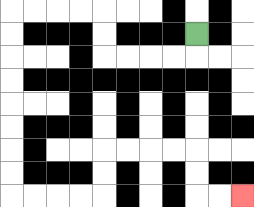{'start': '[8, 1]', 'end': '[10, 8]', 'path_directions': 'D,L,L,L,L,U,U,L,L,L,L,D,D,D,D,D,D,D,D,R,R,R,R,U,U,R,R,R,R,D,D,R,R', 'path_coordinates': '[[8, 1], [8, 2], [7, 2], [6, 2], [5, 2], [4, 2], [4, 1], [4, 0], [3, 0], [2, 0], [1, 0], [0, 0], [0, 1], [0, 2], [0, 3], [0, 4], [0, 5], [0, 6], [0, 7], [0, 8], [1, 8], [2, 8], [3, 8], [4, 8], [4, 7], [4, 6], [5, 6], [6, 6], [7, 6], [8, 6], [8, 7], [8, 8], [9, 8], [10, 8]]'}